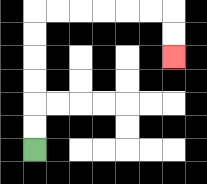{'start': '[1, 6]', 'end': '[7, 2]', 'path_directions': 'U,U,U,U,U,U,R,R,R,R,R,R,D,D', 'path_coordinates': '[[1, 6], [1, 5], [1, 4], [1, 3], [1, 2], [1, 1], [1, 0], [2, 0], [3, 0], [4, 0], [5, 0], [6, 0], [7, 0], [7, 1], [7, 2]]'}